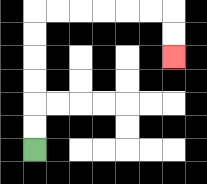{'start': '[1, 6]', 'end': '[7, 2]', 'path_directions': 'U,U,U,U,U,U,R,R,R,R,R,R,D,D', 'path_coordinates': '[[1, 6], [1, 5], [1, 4], [1, 3], [1, 2], [1, 1], [1, 0], [2, 0], [3, 0], [4, 0], [5, 0], [6, 0], [7, 0], [7, 1], [7, 2]]'}